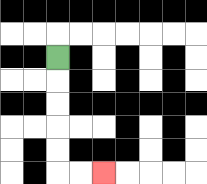{'start': '[2, 2]', 'end': '[4, 7]', 'path_directions': 'D,D,D,D,D,R,R', 'path_coordinates': '[[2, 2], [2, 3], [2, 4], [2, 5], [2, 6], [2, 7], [3, 7], [4, 7]]'}